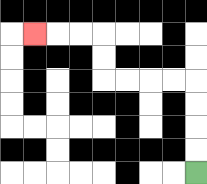{'start': '[8, 7]', 'end': '[1, 1]', 'path_directions': 'U,U,U,U,L,L,L,L,U,U,L,L,L', 'path_coordinates': '[[8, 7], [8, 6], [8, 5], [8, 4], [8, 3], [7, 3], [6, 3], [5, 3], [4, 3], [4, 2], [4, 1], [3, 1], [2, 1], [1, 1]]'}